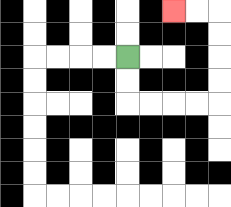{'start': '[5, 2]', 'end': '[7, 0]', 'path_directions': 'D,D,R,R,R,R,U,U,U,U,L,L', 'path_coordinates': '[[5, 2], [5, 3], [5, 4], [6, 4], [7, 4], [8, 4], [9, 4], [9, 3], [9, 2], [9, 1], [9, 0], [8, 0], [7, 0]]'}